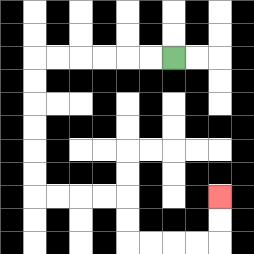{'start': '[7, 2]', 'end': '[9, 8]', 'path_directions': 'L,L,L,L,L,L,D,D,D,D,D,D,R,R,R,R,D,D,R,R,R,R,U,U', 'path_coordinates': '[[7, 2], [6, 2], [5, 2], [4, 2], [3, 2], [2, 2], [1, 2], [1, 3], [1, 4], [1, 5], [1, 6], [1, 7], [1, 8], [2, 8], [3, 8], [4, 8], [5, 8], [5, 9], [5, 10], [6, 10], [7, 10], [8, 10], [9, 10], [9, 9], [9, 8]]'}